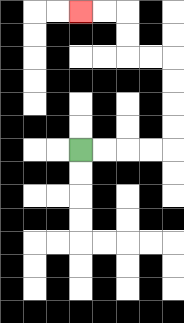{'start': '[3, 6]', 'end': '[3, 0]', 'path_directions': 'R,R,R,R,U,U,U,U,L,L,U,U,L,L', 'path_coordinates': '[[3, 6], [4, 6], [5, 6], [6, 6], [7, 6], [7, 5], [7, 4], [7, 3], [7, 2], [6, 2], [5, 2], [5, 1], [5, 0], [4, 0], [3, 0]]'}